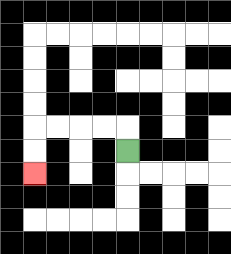{'start': '[5, 6]', 'end': '[1, 7]', 'path_directions': 'U,L,L,L,L,D,D', 'path_coordinates': '[[5, 6], [5, 5], [4, 5], [3, 5], [2, 5], [1, 5], [1, 6], [1, 7]]'}